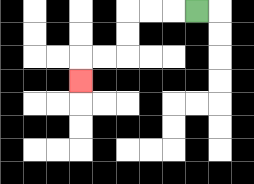{'start': '[8, 0]', 'end': '[3, 3]', 'path_directions': 'L,L,L,D,D,L,L,D', 'path_coordinates': '[[8, 0], [7, 0], [6, 0], [5, 0], [5, 1], [5, 2], [4, 2], [3, 2], [3, 3]]'}